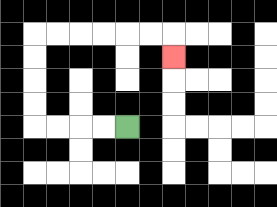{'start': '[5, 5]', 'end': '[7, 2]', 'path_directions': 'L,L,L,L,U,U,U,U,R,R,R,R,R,R,D', 'path_coordinates': '[[5, 5], [4, 5], [3, 5], [2, 5], [1, 5], [1, 4], [1, 3], [1, 2], [1, 1], [2, 1], [3, 1], [4, 1], [5, 1], [6, 1], [7, 1], [7, 2]]'}